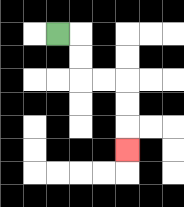{'start': '[2, 1]', 'end': '[5, 6]', 'path_directions': 'R,D,D,R,R,D,D,D', 'path_coordinates': '[[2, 1], [3, 1], [3, 2], [3, 3], [4, 3], [5, 3], [5, 4], [5, 5], [5, 6]]'}